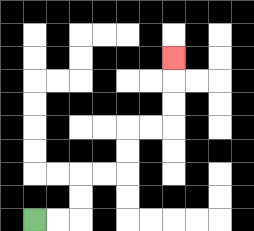{'start': '[1, 9]', 'end': '[7, 2]', 'path_directions': 'R,R,U,U,R,R,U,U,R,R,U,U,U', 'path_coordinates': '[[1, 9], [2, 9], [3, 9], [3, 8], [3, 7], [4, 7], [5, 7], [5, 6], [5, 5], [6, 5], [7, 5], [7, 4], [7, 3], [7, 2]]'}